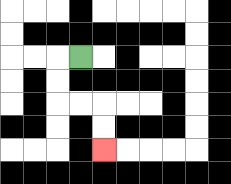{'start': '[3, 2]', 'end': '[4, 6]', 'path_directions': 'L,D,D,R,R,D,D', 'path_coordinates': '[[3, 2], [2, 2], [2, 3], [2, 4], [3, 4], [4, 4], [4, 5], [4, 6]]'}